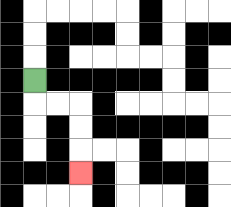{'start': '[1, 3]', 'end': '[3, 7]', 'path_directions': 'D,R,R,D,D,D', 'path_coordinates': '[[1, 3], [1, 4], [2, 4], [3, 4], [3, 5], [3, 6], [3, 7]]'}